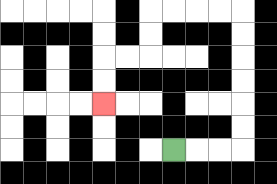{'start': '[7, 6]', 'end': '[4, 4]', 'path_directions': 'R,R,R,U,U,U,U,U,U,L,L,L,L,D,D,L,L,D,D', 'path_coordinates': '[[7, 6], [8, 6], [9, 6], [10, 6], [10, 5], [10, 4], [10, 3], [10, 2], [10, 1], [10, 0], [9, 0], [8, 0], [7, 0], [6, 0], [6, 1], [6, 2], [5, 2], [4, 2], [4, 3], [4, 4]]'}